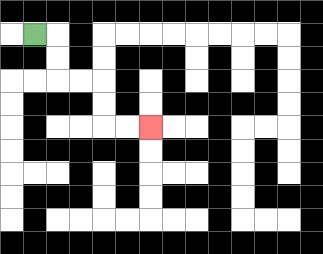{'start': '[1, 1]', 'end': '[6, 5]', 'path_directions': 'R,D,D,R,R,D,D,R,R', 'path_coordinates': '[[1, 1], [2, 1], [2, 2], [2, 3], [3, 3], [4, 3], [4, 4], [4, 5], [5, 5], [6, 5]]'}